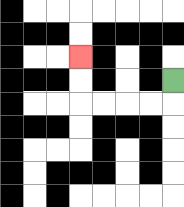{'start': '[7, 3]', 'end': '[3, 2]', 'path_directions': 'D,L,L,L,L,U,U', 'path_coordinates': '[[7, 3], [7, 4], [6, 4], [5, 4], [4, 4], [3, 4], [3, 3], [3, 2]]'}